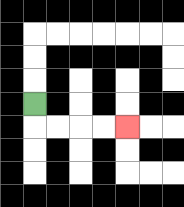{'start': '[1, 4]', 'end': '[5, 5]', 'path_directions': 'D,R,R,R,R', 'path_coordinates': '[[1, 4], [1, 5], [2, 5], [3, 5], [4, 5], [5, 5]]'}